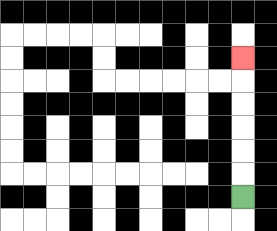{'start': '[10, 8]', 'end': '[10, 2]', 'path_directions': 'U,U,U,U,U,U', 'path_coordinates': '[[10, 8], [10, 7], [10, 6], [10, 5], [10, 4], [10, 3], [10, 2]]'}